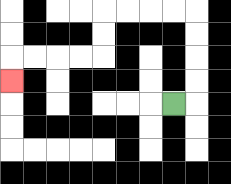{'start': '[7, 4]', 'end': '[0, 3]', 'path_directions': 'R,U,U,U,U,L,L,L,L,D,D,L,L,L,L,D', 'path_coordinates': '[[7, 4], [8, 4], [8, 3], [8, 2], [8, 1], [8, 0], [7, 0], [6, 0], [5, 0], [4, 0], [4, 1], [4, 2], [3, 2], [2, 2], [1, 2], [0, 2], [0, 3]]'}